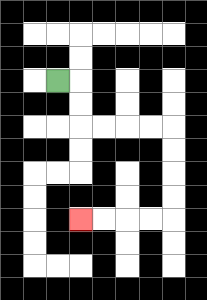{'start': '[2, 3]', 'end': '[3, 9]', 'path_directions': 'R,D,D,R,R,R,R,D,D,D,D,L,L,L,L', 'path_coordinates': '[[2, 3], [3, 3], [3, 4], [3, 5], [4, 5], [5, 5], [6, 5], [7, 5], [7, 6], [7, 7], [7, 8], [7, 9], [6, 9], [5, 9], [4, 9], [3, 9]]'}